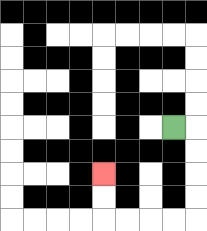{'start': '[7, 5]', 'end': '[4, 7]', 'path_directions': 'R,D,D,D,D,L,L,L,L,U,U', 'path_coordinates': '[[7, 5], [8, 5], [8, 6], [8, 7], [8, 8], [8, 9], [7, 9], [6, 9], [5, 9], [4, 9], [4, 8], [4, 7]]'}